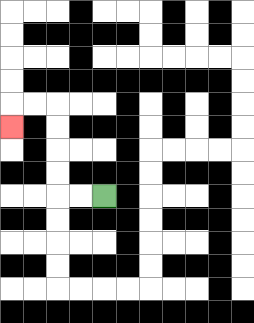{'start': '[4, 8]', 'end': '[0, 5]', 'path_directions': 'L,L,U,U,U,U,L,L,D', 'path_coordinates': '[[4, 8], [3, 8], [2, 8], [2, 7], [2, 6], [2, 5], [2, 4], [1, 4], [0, 4], [0, 5]]'}